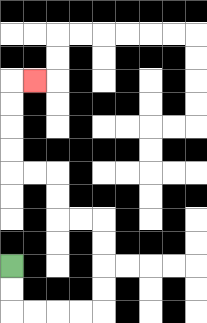{'start': '[0, 11]', 'end': '[1, 3]', 'path_directions': 'D,D,R,R,R,R,U,U,U,U,L,L,U,U,L,L,U,U,U,U,R', 'path_coordinates': '[[0, 11], [0, 12], [0, 13], [1, 13], [2, 13], [3, 13], [4, 13], [4, 12], [4, 11], [4, 10], [4, 9], [3, 9], [2, 9], [2, 8], [2, 7], [1, 7], [0, 7], [0, 6], [0, 5], [0, 4], [0, 3], [1, 3]]'}